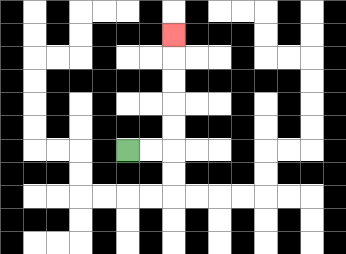{'start': '[5, 6]', 'end': '[7, 1]', 'path_directions': 'R,R,U,U,U,U,U', 'path_coordinates': '[[5, 6], [6, 6], [7, 6], [7, 5], [7, 4], [7, 3], [7, 2], [7, 1]]'}